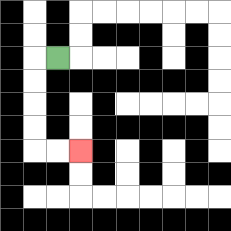{'start': '[2, 2]', 'end': '[3, 6]', 'path_directions': 'L,D,D,D,D,R,R', 'path_coordinates': '[[2, 2], [1, 2], [1, 3], [1, 4], [1, 5], [1, 6], [2, 6], [3, 6]]'}